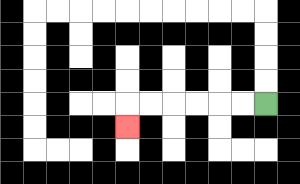{'start': '[11, 4]', 'end': '[5, 5]', 'path_directions': 'L,L,L,L,L,L,D', 'path_coordinates': '[[11, 4], [10, 4], [9, 4], [8, 4], [7, 4], [6, 4], [5, 4], [5, 5]]'}